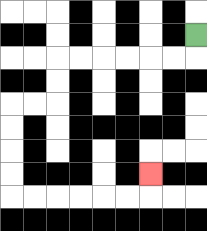{'start': '[8, 1]', 'end': '[6, 7]', 'path_directions': 'D,L,L,L,L,L,L,D,D,L,L,D,D,D,D,R,R,R,R,R,R,U', 'path_coordinates': '[[8, 1], [8, 2], [7, 2], [6, 2], [5, 2], [4, 2], [3, 2], [2, 2], [2, 3], [2, 4], [1, 4], [0, 4], [0, 5], [0, 6], [0, 7], [0, 8], [1, 8], [2, 8], [3, 8], [4, 8], [5, 8], [6, 8], [6, 7]]'}